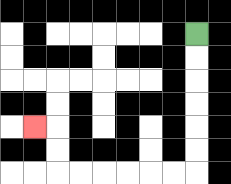{'start': '[8, 1]', 'end': '[1, 5]', 'path_directions': 'D,D,D,D,D,D,L,L,L,L,L,L,U,U,L', 'path_coordinates': '[[8, 1], [8, 2], [8, 3], [8, 4], [8, 5], [8, 6], [8, 7], [7, 7], [6, 7], [5, 7], [4, 7], [3, 7], [2, 7], [2, 6], [2, 5], [1, 5]]'}